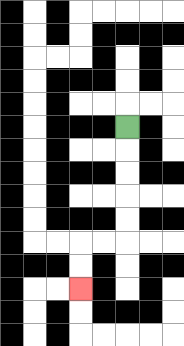{'start': '[5, 5]', 'end': '[3, 12]', 'path_directions': 'D,D,D,D,D,L,L,D,D', 'path_coordinates': '[[5, 5], [5, 6], [5, 7], [5, 8], [5, 9], [5, 10], [4, 10], [3, 10], [3, 11], [3, 12]]'}